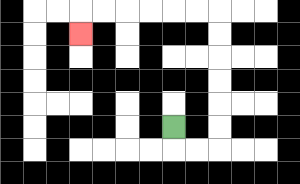{'start': '[7, 5]', 'end': '[3, 1]', 'path_directions': 'D,R,R,U,U,U,U,U,U,L,L,L,L,L,L,D', 'path_coordinates': '[[7, 5], [7, 6], [8, 6], [9, 6], [9, 5], [9, 4], [9, 3], [9, 2], [9, 1], [9, 0], [8, 0], [7, 0], [6, 0], [5, 0], [4, 0], [3, 0], [3, 1]]'}